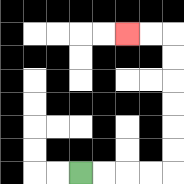{'start': '[3, 7]', 'end': '[5, 1]', 'path_directions': 'R,R,R,R,U,U,U,U,U,U,L,L', 'path_coordinates': '[[3, 7], [4, 7], [5, 7], [6, 7], [7, 7], [7, 6], [7, 5], [7, 4], [7, 3], [7, 2], [7, 1], [6, 1], [5, 1]]'}